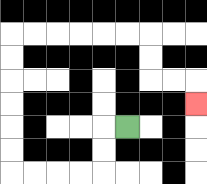{'start': '[5, 5]', 'end': '[8, 4]', 'path_directions': 'L,D,D,L,L,L,L,U,U,U,U,U,U,R,R,R,R,R,R,D,D,R,R,D', 'path_coordinates': '[[5, 5], [4, 5], [4, 6], [4, 7], [3, 7], [2, 7], [1, 7], [0, 7], [0, 6], [0, 5], [0, 4], [0, 3], [0, 2], [0, 1], [1, 1], [2, 1], [3, 1], [4, 1], [5, 1], [6, 1], [6, 2], [6, 3], [7, 3], [8, 3], [8, 4]]'}